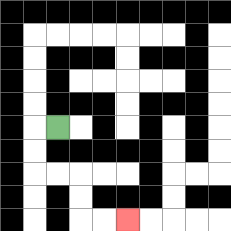{'start': '[2, 5]', 'end': '[5, 9]', 'path_directions': 'L,D,D,R,R,D,D,R,R', 'path_coordinates': '[[2, 5], [1, 5], [1, 6], [1, 7], [2, 7], [3, 7], [3, 8], [3, 9], [4, 9], [5, 9]]'}